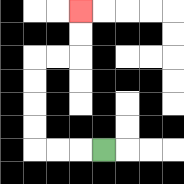{'start': '[4, 6]', 'end': '[3, 0]', 'path_directions': 'L,L,L,U,U,U,U,R,R,U,U', 'path_coordinates': '[[4, 6], [3, 6], [2, 6], [1, 6], [1, 5], [1, 4], [1, 3], [1, 2], [2, 2], [3, 2], [3, 1], [3, 0]]'}